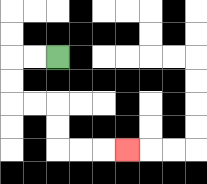{'start': '[2, 2]', 'end': '[5, 6]', 'path_directions': 'L,L,D,D,R,R,D,D,R,R,R', 'path_coordinates': '[[2, 2], [1, 2], [0, 2], [0, 3], [0, 4], [1, 4], [2, 4], [2, 5], [2, 6], [3, 6], [4, 6], [5, 6]]'}